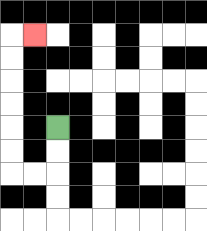{'start': '[2, 5]', 'end': '[1, 1]', 'path_directions': 'D,D,L,L,U,U,U,U,U,U,R', 'path_coordinates': '[[2, 5], [2, 6], [2, 7], [1, 7], [0, 7], [0, 6], [0, 5], [0, 4], [0, 3], [0, 2], [0, 1], [1, 1]]'}